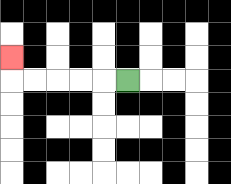{'start': '[5, 3]', 'end': '[0, 2]', 'path_directions': 'L,L,L,L,L,U', 'path_coordinates': '[[5, 3], [4, 3], [3, 3], [2, 3], [1, 3], [0, 3], [0, 2]]'}